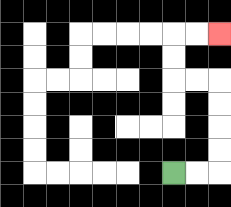{'start': '[7, 7]', 'end': '[9, 1]', 'path_directions': 'R,R,U,U,U,U,L,L,U,U,R,R', 'path_coordinates': '[[7, 7], [8, 7], [9, 7], [9, 6], [9, 5], [9, 4], [9, 3], [8, 3], [7, 3], [7, 2], [7, 1], [8, 1], [9, 1]]'}